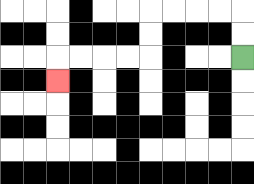{'start': '[10, 2]', 'end': '[2, 3]', 'path_directions': 'U,U,L,L,L,L,D,D,L,L,L,L,D', 'path_coordinates': '[[10, 2], [10, 1], [10, 0], [9, 0], [8, 0], [7, 0], [6, 0], [6, 1], [6, 2], [5, 2], [4, 2], [3, 2], [2, 2], [2, 3]]'}